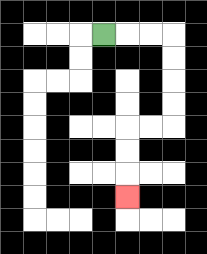{'start': '[4, 1]', 'end': '[5, 8]', 'path_directions': 'R,R,R,D,D,D,D,L,L,D,D,D', 'path_coordinates': '[[4, 1], [5, 1], [6, 1], [7, 1], [7, 2], [7, 3], [7, 4], [7, 5], [6, 5], [5, 5], [5, 6], [5, 7], [5, 8]]'}